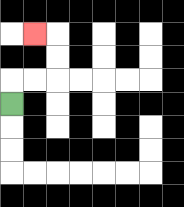{'start': '[0, 4]', 'end': '[1, 1]', 'path_directions': 'U,R,R,U,U,L', 'path_coordinates': '[[0, 4], [0, 3], [1, 3], [2, 3], [2, 2], [2, 1], [1, 1]]'}